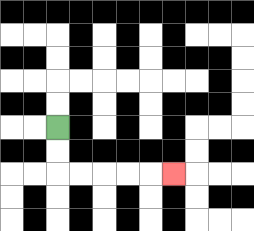{'start': '[2, 5]', 'end': '[7, 7]', 'path_directions': 'D,D,R,R,R,R,R', 'path_coordinates': '[[2, 5], [2, 6], [2, 7], [3, 7], [4, 7], [5, 7], [6, 7], [7, 7]]'}